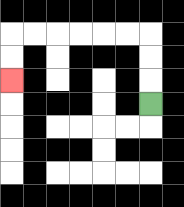{'start': '[6, 4]', 'end': '[0, 3]', 'path_directions': 'U,U,U,L,L,L,L,L,L,D,D', 'path_coordinates': '[[6, 4], [6, 3], [6, 2], [6, 1], [5, 1], [4, 1], [3, 1], [2, 1], [1, 1], [0, 1], [0, 2], [0, 3]]'}